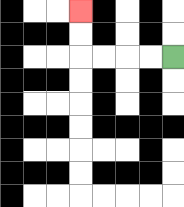{'start': '[7, 2]', 'end': '[3, 0]', 'path_directions': 'L,L,L,L,U,U', 'path_coordinates': '[[7, 2], [6, 2], [5, 2], [4, 2], [3, 2], [3, 1], [3, 0]]'}